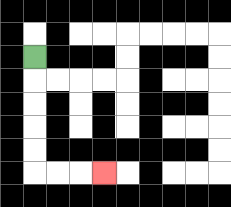{'start': '[1, 2]', 'end': '[4, 7]', 'path_directions': 'D,D,D,D,D,R,R,R', 'path_coordinates': '[[1, 2], [1, 3], [1, 4], [1, 5], [1, 6], [1, 7], [2, 7], [3, 7], [4, 7]]'}